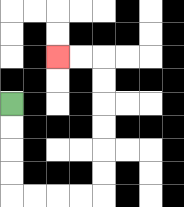{'start': '[0, 4]', 'end': '[2, 2]', 'path_directions': 'D,D,D,D,R,R,R,R,U,U,U,U,U,U,L,L', 'path_coordinates': '[[0, 4], [0, 5], [0, 6], [0, 7], [0, 8], [1, 8], [2, 8], [3, 8], [4, 8], [4, 7], [4, 6], [4, 5], [4, 4], [4, 3], [4, 2], [3, 2], [2, 2]]'}